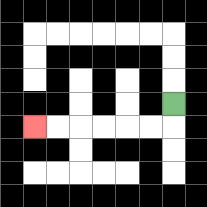{'start': '[7, 4]', 'end': '[1, 5]', 'path_directions': 'D,L,L,L,L,L,L', 'path_coordinates': '[[7, 4], [7, 5], [6, 5], [5, 5], [4, 5], [3, 5], [2, 5], [1, 5]]'}